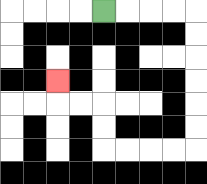{'start': '[4, 0]', 'end': '[2, 3]', 'path_directions': 'R,R,R,R,D,D,D,D,D,D,L,L,L,L,U,U,L,L,U', 'path_coordinates': '[[4, 0], [5, 0], [6, 0], [7, 0], [8, 0], [8, 1], [8, 2], [8, 3], [8, 4], [8, 5], [8, 6], [7, 6], [6, 6], [5, 6], [4, 6], [4, 5], [4, 4], [3, 4], [2, 4], [2, 3]]'}